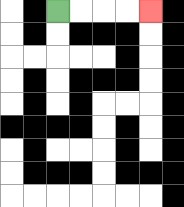{'start': '[2, 0]', 'end': '[6, 0]', 'path_directions': 'R,R,R,R', 'path_coordinates': '[[2, 0], [3, 0], [4, 0], [5, 0], [6, 0]]'}